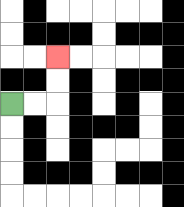{'start': '[0, 4]', 'end': '[2, 2]', 'path_directions': 'R,R,U,U', 'path_coordinates': '[[0, 4], [1, 4], [2, 4], [2, 3], [2, 2]]'}